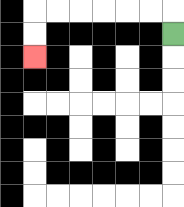{'start': '[7, 1]', 'end': '[1, 2]', 'path_directions': 'U,L,L,L,L,L,L,D,D', 'path_coordinates': '[[7, 1], [7, 0], [6, 0], [5, 0], [4, 0], [3, 0], [2, 0], [1, 0], [1, 1], [1, 2]]'}